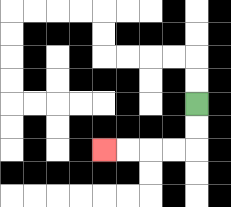{'start': '[8, 4]', 'end': '[4, 6]', 'path_directions': 'D,D,L,L,L,L', 'path_coordinates': '[[8, 4], [8, 5], [8, 6], [7, 6], [6, 6], [5, 6], [4, 6]]'}